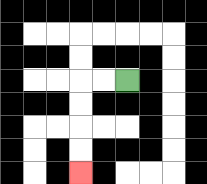{'start': '[5, 3]', 'end': '[3, 7]', 'path_directions': 'L,L,D,D,D,D', 'path_coordinates': '[[5, 3], [4, 3], [3, 3], [3, 4], [3, 5], [3, 6], [3, 7]]'}